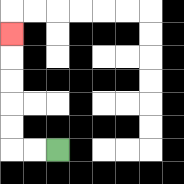{'start': '[2, 6]', 'end': '[0, 1]', 'path_directions': 'L,L,U,U,U,U,U', 'path_coordinates': '[[2, 6], [1, 6], [0, 6], [0, 5], [0, 4], [0, 3], [0, 2], [0, 1]]'}